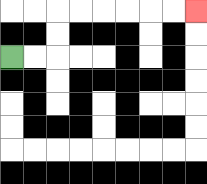{'start': '[0, 2]', 'end': '[8, 0]', 'path_directions': 'R,R,U,U,R,R,R,R,R,R', 'path_coordinates': '[[0, 2], [1, 2], [2, 2], [2, 1], [2, 0], [3, 0], [4, 0], [5, 0], [6, 0], [7, 0], [8, 0]]'}